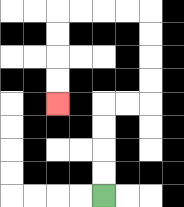{'start': '[4, 8]', 'end': '[2, 4]', 'path_directions': 'U,U,U,U,R,R,U,U,U,U,L,L,L,L,D,D,D,D', 'path_coordinates': '[[4, 8], [4, 7], [4, 6], [4, 5], [4, 4], [5, 4], [6, 4], [6, 3], [6, 2], [6, 1], [6, 0], [5, 0], [4, 0], [3, 0], [2, 0], [2, 1], [2, 2], [2, 3], [2, 4]]'}